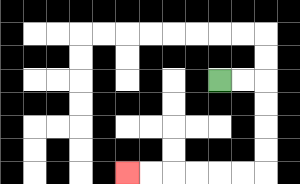{'start': '[9, 3]', 'end': '[5, 7]', 'path_directions': 'R,R,D,D,D,D,L,L,L,L,L,L', 'path_coordinates': '[[9, 3], [10, 3], [11, 3], [11, 4], [11, 5], [11, 6], [11, 7], [10, 7], [9, 7], [8, 7], [7, 7], [6, 7], [5, 7]]'}